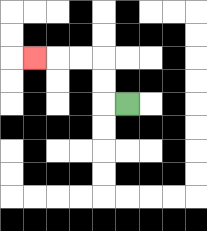{'start': '[5, 4]', 'end': '[1, 2]', 'path_directions': 'L,U,U,L,L,L', 'path_coordinates': '[[5, 4], [4, 4], [4, 3], [4, 2], [3, 2], [2, 2], [1, 2]]'}